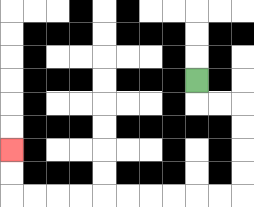{'start': '[8, 3]', 'end': '[0, 6]', 'path_directions': 'D,R,R,D,D,D,D,L,L,L,L,L,L,L,L,L,L,U,U', 'path_coordinates': '[[8, 3], [8, 4], [9, 4], [10, 4], [10, 5], [10, 6], [10, 7], [10, 8], [9, 8], [8, 8], [7, 8], [6, 8], [5, 8], [4, 8], [3, 8], [2, 8], [1, 8], [0, 8], [0, 7], [0, 6]]'}